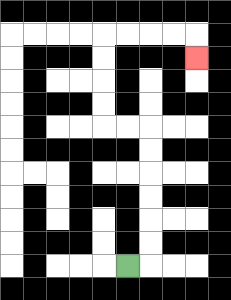{'start': '[5, 11]', 'end': '[8, 2]', 'path_directions': 'R,U,U,U,U,U,U,L,L,U,U,U,U,R,R,R,R,D', 'path_coordinates': '[[5, 11], [6, 11], [6, 10], [6, 9], [6, 8], [6, 7], [6, 6], [6, 5], [5, 5], [4, 5], [4, 4], [4, 3], [4, 2], [4, 1], [5, 1], [6, 1], [7, 1], [8, 1], [8, 2]]'}